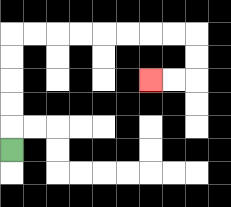{'start': '[0, 6]', 'end': '[6, 3]', 'path_directions': 'U,U,U,U,U,R,R,R,R,R,R,R,R,D,D,L,L', 'path_coordinates': '[[0, 6], [0, 5], [0, 4], [0, 3], [0, 2], [0, 1], [1, 1], [2, 1], [3, 1], [4, 1], [5, 1], [6, 1], [7, 1], [8, 1], [8, 2], [8, 3], [7, 3], [6, 3]]'}